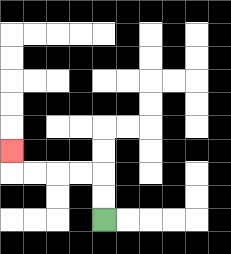{'start': '[4, 9]', 'end': '[0, 6]', 'path_directions': 'U,U,L,L,L,L,U', 'path_coordinates': '[[4, 9], [4, 8], [4, 7], [3, 7], [2, 7], [1, 7], [0, 7], [0, 6]]'}